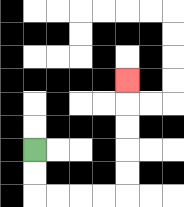{'start': '[1, 6]', 'end': '[5, 3]', 'path_directions': 'D,D,R,R,R,R,U,U,U,U,U', 'path_coordinates': '[[1, 6], [1, 7], [1, 8], [2, 8], [3, 8], [4, 8], [5, 8], [5, 7], [5, 6], [5, 5], [5, 4], [5, 3]]'}